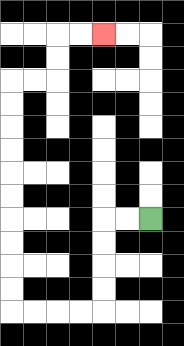{'start': '[6, 9]', 'end': '[4, 1]', 'path_directions': 'L,L,D,D,D,D,L,L,L,L,U,U,U,U,U,U,U,U,U,U,R,R,U,U,R,R', 'path_coordinates': '[[6, 9], [5, 9], [4, 9], [4, 10], [4, 11], [4, 12], [4, 13], [3, 13], [2, 13], [1, 13], [0, 13], [0, 12], [0, 11], [0, 10], [0, 9], [0, 8], [0, 7], [0, 6], [0, 5], [0, 4], [0, 3], [1, 3], [2, 3], [2, 2], [2, 1], [3, 1], [4, 1]]'}